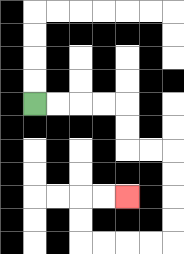{'start': '[1, 4]', 'end': '[5, 8]', 'path_directions': 'R,R,R,R,D,D,R,R,D,D,D,D,L,L,L,L,U,U,R,R', 'path_coordinates': '[[1, 4], [2, 4], [3, 4], [4, 4], [5, 4], [5, 5], [5, 6], [6, 6], [7, 6], [7, 7], [7, 8], [7, 9], [7, 10], [6, 10], [5, 10], [4, 10], [3, 10], [3, 9], [3, 8], [4, 8], [5, 8]]'}